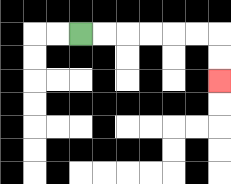{'start': '[3, 1]', 'end': '[9, 3]', 'path_directions': 'R,R,R,R,R,R,D,D', 'path_coordinates': '[[3, 1], [4, 1], [5, 1], [6, 1], [7, 1], [8, 1], [9, 1], [9, 2], [9, 3]]'}